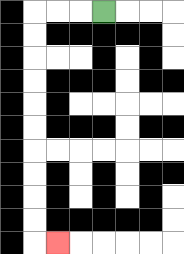{'start': '[4, 0]', 'end': '[2, 10]', 'path_directions': 'L,L,L,D,D,D,D,D,D,D,D,D,D,R', 'path_coordinates': '[[4, 0], [3, 0], [2, 0], [1, 0], [1, 1], [1, 2], [1, 3], [1, 4], [1, 5], [1, 6], [1, 7], [1, 8], [1, 9], [1, 10], [2, 10]]'}